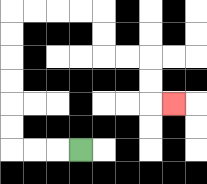{'start': '[3, 6]', 'end': '[7, 4]', 'path_directions': 'L,L,L,U,U,U,U,U,U,R,R,R,R,D,D,R,R,D,D,R', 'path_coordinates': '[[3, 6], [2, 6], [1, 6], [0, 6], [0, 5], [0, 4], [0, 3], [0, 2], [0, 1], [0, 0], [1, 0], [2, 0], [3, 0], [4, 0], [4, 1], [4, 2], [5, 2], [6, 2], [6, 3], [6, 4], [7, 4]]'}